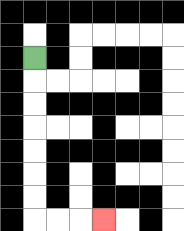{'start': '[1, 2]', 'end': '[4, 9]', 'path_directions': 'D,D,D,D,D,D,D,R,R,R', 'path_coordinates': '[[1, 2], [1, 3], [1, 4], [1, 5], [1, 6], [1, 7], [1, 8], [1, 9], [2, 9], [3, 9], [4, 9]]'}